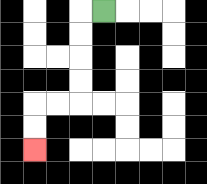{'start': '[4, 0]', 'end': '[1, 6]', 'path_directions': 'L,D,D,D,D,L,L,D,D', 'path_coordinates': '[[4, 0], [3, 0], [3, 1], [3, 2], [3, 3], [3, 4], [2, 4], [1, 4], [1, 5], [1, 6]]'}